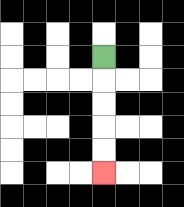{'start': '[4, 2]', 'end': '[4, 7]', 'path_directions': 'D,D,D,D,D', 'path_coordinates': '[[4, 2], [4, 3], [4, 4], [4, 5], [4, 6], [4, 7]]'}